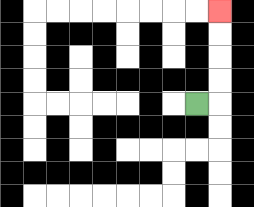{'start': '[8, 4]', 'end': '[9, 0]', 'path_directions': 'R,U,U,U,U', 'path_coordinates': '[[8, 4], [9, 4], [9, 3], [9, 2], [9, 1], [9, 0]]'}